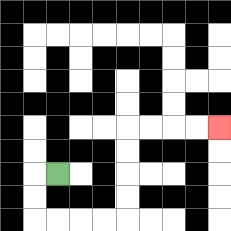{'start': '[2, 7]', 'end': '[9, 5]', 'path_directions': 'L,D,D,R,R,R,R,U,U,U,U,R,R,R,R', 'path_coordinates': '[[2, 7], [1, 7], [1, 8], [1, 9], [2, 9], [3, 9], [4, 9], [5, 9], [5, 8], [5, 7], [5, 6], [5, 5], [6, 5], [7, 5], [8, 5], [9, 5]]'}